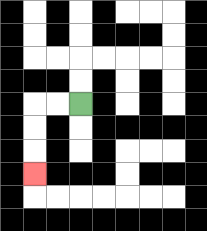{'start': '[3, 4]', 'end': '[1, 7]', 'path_directions': 'L,L,D,D,D', 'path_coordinates': '[[3, 4], [2, 4], [1, 4], [1, 5], [1, 6], [1, 7]]'}